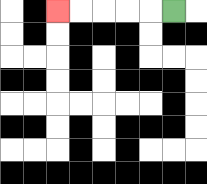{'start': '[7, 0]', 'end': '[2, 0]', 'path_directions': 'L,L,L,L,L', 'path_coordinates': '[[7, 0], [6, 0], [5, 0], [4, 0], [3, 0], [2, 0]]'}